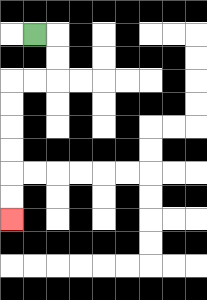{'start': '[1, 1]', 'end': '[0, 9]', 'path_directions': 'R,D,D,L,L,D,D,D,D,D,D', 'path_coordinates': '[[1, 1], [2, 1], [2, 2], [2, 3], [1, 3], [0, 3], [0, 4], [0, 5], [0, 6], [0, 7], [0, 8], [0, 9]]'}